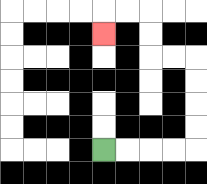{'start': '[4, 6]', 'end': '[4, 1]', 'path_directions': 'R,R,R,R,U,U,U,U,L,L,U,U,L,L,D', 'path_coordinates': '[[4, 6], [5, 6], [6, 6], [7, 6], [8, 6], [8, 5], [8, 4], [8, 3], [8, 2], [7, 2], [6, 2], [6, 1], [6, 0], [5, 0], [4, 0], [4, 1]]'}